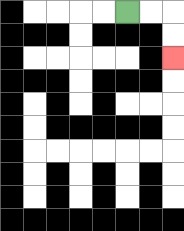{'start': '[5, 0]', 'end': '[7, 2]', 'path_directions': 'R,R,D,D', 'path_coordinates': '[[5, 0], [6, 0], [7, 0], [7, 1], [7, 2]]'}